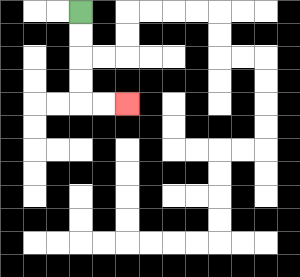{'start': '[3, 0]', 'end': '[5, 4]', 'path_directions': 'D,D,D,D,R,R', 'path_coordinates': '[[3, 0], [3, 1], [3, 2], [3, 3], [3, 4], [4, 4], [5, 4]]'}